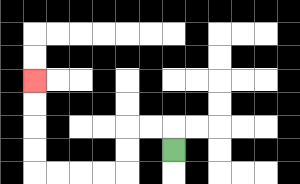{'start': '[7, 6]', 'end': '[1, 3]', 'path_directions': 'U,L,L,D,D,L,L,L,L,U,U,U,U', 'path_coordinates': '[[7, 6], [7, 5], [6, 5], [5, 5], [5, 6], [5, 7], [4, 7], [3, 7], [2, 7], [1, 7], [1, 6], [1, 5], [1, 4], [1, 3]]'}